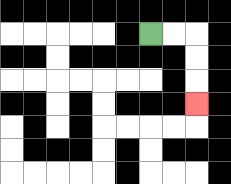{'start': '[6, 1]', 'end': '[8, 4]', 'path_directions': 'R,R,D,D,D', 'path_coordinates': '[[6, 1], [7, 1], [8, 1], [8, 2], [8, 3], [8, 4]]'}